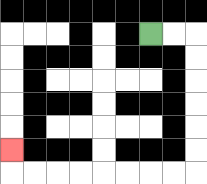{'start': '[6, 1]', 'end': '[0, 6]', 'path_directions': 'R,R,D,D,D,D,D,D,L,L,L,L,L,L,L,L,U', 'path_coordinates': '[[6, 1], [7, 1], [8, 1], [8, 2], [8, 3], [8, 4], [8, 5], [8, 6], [8, 7], [7, 7], [6, 7], [5, 7], [4, 7], [3, 7], [2, 7], [1, 7], [0, 7], [0, 6]]'}